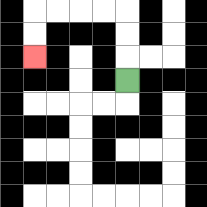{'start': '[5, 3]', 'end': '[1, 2]', 'path_directions': 'U,U,U,L,L,L,L,D,D', 'path_coordinates': '[[5, 3], [5, 2], [5, 1], [5, 0], [4, 0], [3, 0], [2, 0], [1, 0], [1, 1], [1, 2]]'}